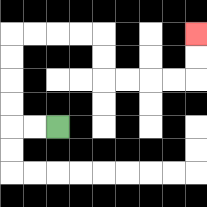{'start': '[2, 5]', 'end': '[8, 1]', 'path_directions': 'L,L,U,U,U,U,R,R,R,R,D,D,R,R,R,R,U,U', 'path_coordinates': '[[2, 5], [1, 5], [0, 5], [0, 4], [0, 3], [0, 2], [0, 1], [1, 1], [2, 1], [3, 1], [4, 1], [4, 2], [4, 3], [5, 3], [6, 3], [7, 3], [8, 3], [8, 2], [8, 1]]'}